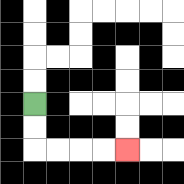{'start': '[1, 4]', 'end': '[5, 6]', 'path_directions': 'D,D,R,R,R,R', 'path_coordinates': '[[1, 4], [1, 5], [1, 6], [2, 6], [3, 6], [4, 6], [5, 6]]'}